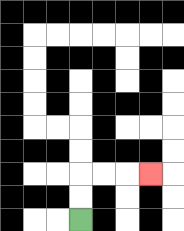{'start': '[3, 9]', 'end': '[6, 7]', 'path_directions': 'U,U,R,R,R', 'path_coordinates': '[[3, 9], [3, 8], [3, 7], [4, 7], [5, 7], [6, 7]]'}